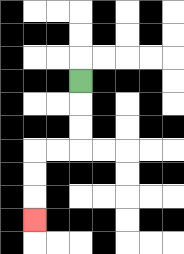{'start': '[3, 3]', 'end': '[1, 9]', 'path_directions': 'D,D,D,L,L,D,D,D', 'path_coordinates': '[[3, 3], [3, 4], [3, 5], [3, 6], [2, 6], [1, 6], [1, 7], [1, 8], [1, 9]]'}